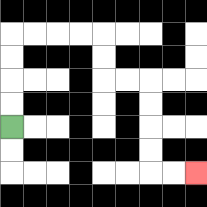{'start': '[0, 5]', 'end': '[8, 7]', 'path_directions': 'U,U,U,U,R,R,R,R,D,D,R,R,D,D,D,D,R,R', 'path_coordinates': '[[0, 5], [0, 4], [0, 3], [0, 2], [0, 1], [1, 1], [2, 1], [3, 1], [4, 1], [4, 2], [4, 3], [5, 3], [6, 3], [6, 4], [6, 5], [6, 6], [6, 7], [7, 7], [8, 7]]'}